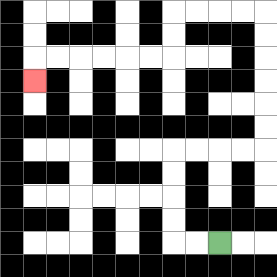{'start': '[9, 10]', 'end': '[1, 3]', 'path_directions': 'L,L,U,U,U,U,R,R,R,R,U,U,U,U,U,U,L,L,L,L,D,D,L,L,L,L,L,L,D', 'path_coordinates': '[[9, 10], [8, 10], [7, 10], [7, 9], [7, 8], [7, 7], [7, 6], [8, 6], [9, 6], [10, 6], [11, 6], [11, 5], [11, 4], [11, 3], [11, 2], [11, 1], [11, 0], [10, 0], [9, 0], [8, 0], [7, 0], [7, 1], [7, 2], [6, 2], [5, 2], [4, 2], [3, 2], [2, 2], [1, 2], [1, 3]]'}